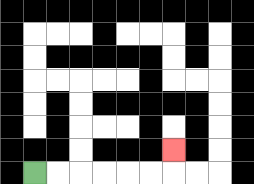{'start': '[1, 7]', 'end': '[7, 6]', 'path_directions': 'R,R,R,R,R,R,U', 'path_coordinates': '[[1, 7], [2, 7], [3, 7], [4, 7], [5, 7], [6, 7], [7, 7], [7, 6]]'}